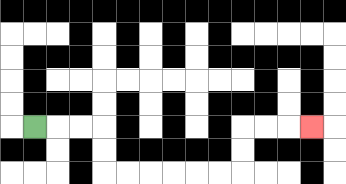{'start': '[1, 5]', 'end': '[13, 5]', 'path_directions': 'R,R,R,D,D,R,R,R,R,R,R,U,U,R,R,R', 'path_coordinates': '[[1, 5], [2, 5], [3, 5], [4, 5], [4, 6], [4, 7], [5, 7], [6, 7], [7, 7], [8, 7], [9, 7], [10, 7], [10, 6], [10, 5], [11, 5], [12, 5], [13, 5]]'}